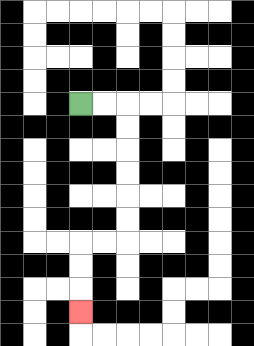{'start': '[3, 4]', 'end': '[3, 13]', 'path_directions': 'R,R,D,D,D,D,D,D,L,L,D,D,D', 'path_coordinates': '[[3, 4], [4, 4], [5, 4], [5, 5], [5, 6], [5, 7], [5, 8], [5, 9], [5, 10], [4, 10], [3, 10], [3, 11], [3, 12], [3, 13]]'}